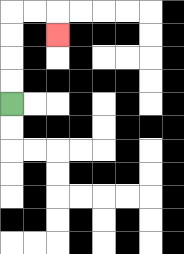{'start': '[0, 4]', 'end': '[2, 1]', 'path_directions': 'U,U,U,U,R,R,D', 'path_coordinates': '[[0, 4], [0, 3], [0, 2], [0, 1], [0, 0], [1, 0], [2, 0], [2, 1]]'}